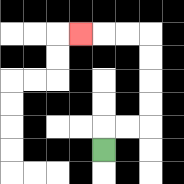{'start': '[4, 6]', 'end': '[3, 1]', 'path_directions': 'U,R,R,U,U,U,U,L,L,L', 'path_coordinates': '[[4, 6], [4, 5], [5, 5], [6, 5], [6, 4], [6, 3], [6, 2], [6, 1], [5, 1], [4, 1], [3, 1]]'}